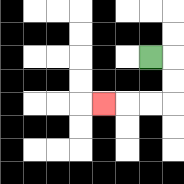{'start': '[6, 2]', 'end': '[4, 4]', 'path_directions': 'R,D,D,L,L,L', 'path_coordinates': '[[6, 2], [7, 2], [7, 3], [7, 4], [6, 4], [5, 4], [4, 4]]'}